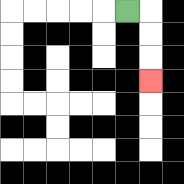{'start': '[5, 0]', 'end': '[6, 3]', 'path_directions': 'R,D,D,D', 'path_coordinates': '[[5, 0], [6, 0], [6, 1], [6, 2], [6, 3]]'}